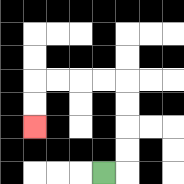{'start': '[4, 7]', 'end': '[1, 5]', 'path_directions': 'R,U,U,U,U,L,L,L,L,D,D', 'path_coordinates': '[[4, 7], [5, 7], [5, 6], [5, 5], [5, 4], [5, 3], [4, 3], [3, 3], [2, 3], [1, 3], [1, 4], [1, 5]]'}